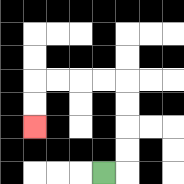{'start': '[4, 7]', 'end': '[1, 5]', 'path_directions': 'R,U,U,U,U,L,L,L,L,D,D', 'path_coordinates': '[[4, 7], [5, 7], [5, 6], [5, 5], [5, 4], [5, 3], [4, 3], [3, 3], [2, 3], [1, 3], [1, 4], [1, 5]]'}